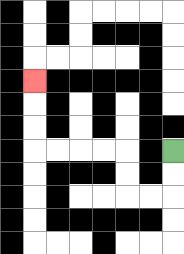{'start': '[7, 6]', 'end': '[1, 3]', 'path_directions': 'D,D,L,L,U,U,L,L,L,L,U,U,U', 'path_coordinates': '[[7, 6], [7, 7], [7, 8], [6, 8], [5, 8], [5, 7], [5, 6], [4, 6], [3, 6], [2, 6], [1, 6], [1, 5], [1, 4], [1, 3]]'}